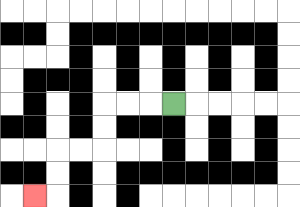{'start': '[7, 4]', 'end': '[1, 8]', 'path_directions': 'L,L,L,D,D,L,L,D,D,L', 'path_coordinates': '[[7, 4], [6, 4], [5, 4], [4, 4], [4, 5], [4, 6], [3, 6], [2, 6], [2, 7], [2, 8], [1, 8]]'}